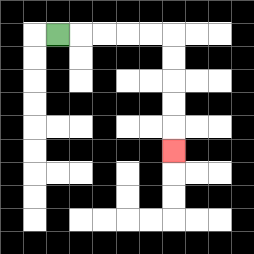{'start': '[2, 1]', 'end': '[7, 6]', 'path_directions': 'R,R,R,R,R,D,D,D,D,D', 'path_coordinates': '[[2, 1], [3, 1], [4, 1], [5, 1], [6, 1], [7, 1], [7, 2], [7, 3], [7, 4], [7, 5], [7, 6]]'}